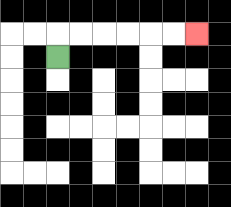{'start': '[2, 2]', 'end': '[8, 1]', 'path_directions': 'U,R,R,R,R,R,R', 'path_coordinates': '[[2, 2], [2, 1], [3, 1], [4, 1], [5, 1], [6, 1], [7, 1], [8, 1]]'}